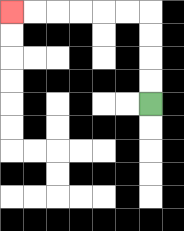{'start': '[6, 4]', 'end': '[0, 0]', 'path_directions': 'U,U,U,U,L,L,L,L,L,L', 'path_coordinates': '[[6, 4], [6, 3], [6, 2], [6, 1], [6, 0], [5, 0], [4, 0], [3, 0], [2, 0], [1, 0], [0, 0]]'}